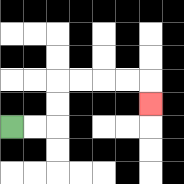{'start': '[0, 5]', 'end': '[6, 4]', 'path_directions': 'R,R,U,U,R,R,R,R,D', 'path_coordinates': '[[0, 5], [1, 5], [2, 5], [2, 4], [2, 3], [3, 3], [4, 3], [5, 3], [6, 3], [6, 4]]'}